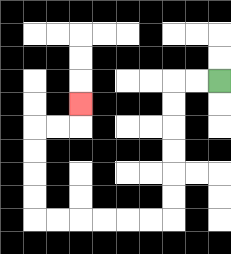{'start': '[9, 3]', 'end': '[3, 4]', 'path_directions': 'L,L,D,D,D,D,D,D,L,L,L,L,L,L,U,U,U,U,R,R,U', 'path_coordinates': '[[9, 3], [8, 3], [7, 3], [7, 4], [7, 5], [7, 6], [7, 7], [7, 8], [7, 9], [6, 9], [5, 9], [4, 9], [3, 9], [2, 9], [1, 9], [1, 8], [1, 7], [1, 6], [1, 5], [2, 5], [3, 5], [3, 4]]'}